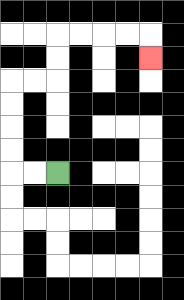{'start': '[2, 7]', 'end': '[6, 2]', 'path_directions': 'L,L,U,U,U,U,R,R,U,U,R,R,R,R,D', 'path_coordinates': '[[2, 7], [1, 7], [0, 7], [0, 6], [0, 5], [0, 4], [0, 3], [1, 3], [2, 3], [2, 2], [2, 1], [3, 1], [4, 1], [5, 1], [6, 1], [6, 2]]'}